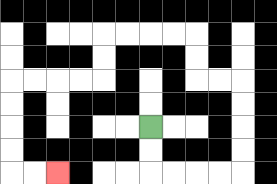{'start': '[6, 5]', 'end': '[2, 7]', 'path_directions': 'D,D,R,R,R,R,U,U,U,U,L,L,U,U,L,L,L,L,D,D,L,L,L,L,D,D,D,D,R,R', 'path_coordinates': '[[6, 5], [6, 6], [6, 7], [7, 7], [8, 7], [9, 7], [10, 7], [10, 6], [10, 5], [10, 4], [10, 3], [9, 3], [8, 3], [8, 2], [8, 1], [7, 1], [6, 1], [5, 1], [4, 1], [4, 2], [4, 3], [3, 3], [2, 3], [1, 3], [0, 3], [0, 4], [0, 5], [0, 6], [0, 7], [1, 7], [2, 7]]'}